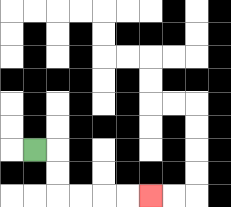{'start': '[1, 6]', 'end': '[6, 8]', 'path_directions': 'R,D,D,R,R,R,R', 'path_coordinates': '[[1, 6], [2, 6], [2, 7], [2, 8], [3, 8], [4, 8], [5, 8], [6, 8]]'}